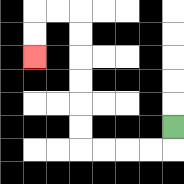{'start': '[7, 5]', 'end': '[1, 2]', 'path_directions': 'D,L,L,L,L,U,U,U,U,U,U,L,L,D,D', 'path_coordinates': '[[7, 5], [7, 6], [6, 6], [5, 6], [4, 6], [3, 6], [3, 5], [3, 4], [3, 3], [3, 2], [3, 1], [3, 0], [2, 0], [1, 0], [1, 1], [1, 2]]'}